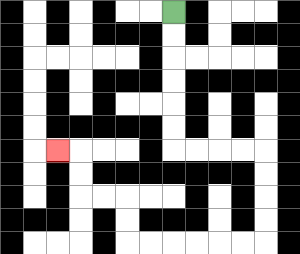{'start': '[7, 0]', 'end': '[2, 6]', 'path_directions': 'D,D,D,D,D,D,R,R,R,R,D,D,D,D,L,L,L,L,L,L,U,U,L,L,U,U,L', 'path_coordinates': '[[7, 0], [7, 1], [7, 2], [7, 3], [7, 4], [7, 5], [7, 6], [8, 6], [9, 6], [10, 6], [11, 6], [11, 7], [11, 8], [11, 9], [11, 10], [10, 10], [9, 10], [8, 10], [7, 10], [6, 10], [5, 10], [5, 9], [5, 8], [4, 8], [3, 8], [3, 7], [3, 6], [2, 6]]'}